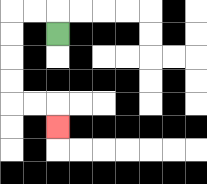{'start': '[2, 1]', 'end': '[2, 5]', 'path_directions': 'U,L,L,D,D,D,D,R,R,D', 'path_coordinates': '[[2, 1], [2, 0], [1, 0], [0, 0], [0, 1], [0, 2], [0, 3], [0, 4], [1, 4], [2, 4], [2, 5]]'}